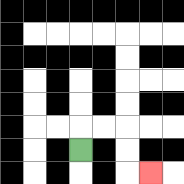{'start': '[3, 6]', 'end': '[6, 7]', 'path_directions': 'U,R,R,D,D,R', 'path_coordinates': '[[3, 6], [3, 5], [4, 5], [5, 5], [5, 6], [5, 7], [6, 7]]'}